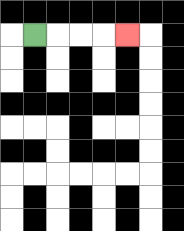{'start': '[1, 1]', 'end': '[5, 1]', 'path_directions': 'R,R,R,R', 'path_coordinates': '[[1, 1], [2, 1], [3, 1], [4, 1], [5, 1]]'}